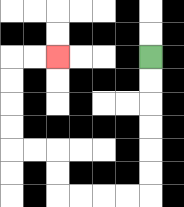{'start': '[6, 2]', 'end': '[2, 2]', 'path_directions': 'D,D,D,D,D,D,L,L,L,L,U,U,L,L,U,U,U,U,R,R', 'path_coordinates': '[[6, 2], [6, 3], [6, 4], [6, 5], [6, 6], [6, 7], [6, 8], [5, 8], [4, 8], [3, 8], [2, 8], [2, 7], [2, 6], [1, 6], [0, 6], [0, 5], [0, 4], [0, 3], [0, 2], [1, 2], [2, 2]]'}